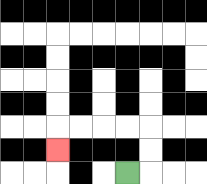{'start': '[5, 7]', 'end': '[2, 6]', 'path_directions': 'R,U,U,L,L,L,L,D', 'path_coordinates': '[[5, 7], [6, 7], [6, 6], [6, 5], [5, 5], [4, 5], [3, 5], [2, 5], [2, 6]]'}